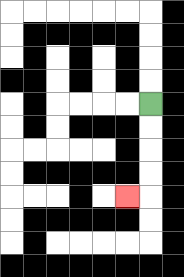{'start': '[6, 4]', 'end': '[5, 8]', 'path_directions': 'D,D,D,D,L', 'path_coordinates': '[[6, 4], [6, 5], [6, 6], [6, 7], [6, 8], [5, 8]]'}